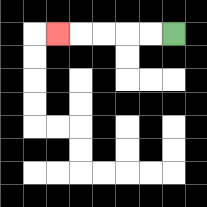{'start': '[7, 1]', 'end': '[2, 1]', 'path_directions': 'L,L,L,L,L', 'path_coordinates': '[[7, 1], [6, 1], [5, 1], [4, 1], [3, 1], [2, 1]]'}